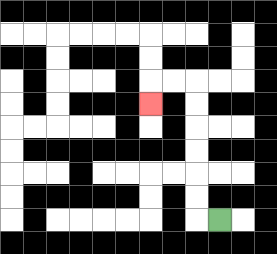{'start': '[9, 9]', 'end': '[6, 4]', 'path_directions': 'L,U,U,U,U,U,U,L,L,D', 'path_coordinates': '[[9, 9], [8, 9], [8, 8], [8, 7], [8, 6], [8, 5], [8, 4], [8, 3], [7, 3], [6, 3], [6, 4]]'}